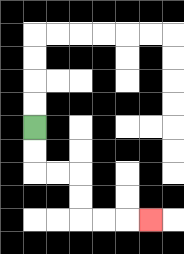{'start': '[1, 5]', 'end': '[6, 9]', 'path_directions': 'D,D,R,R,D,D,R,R,R', 'path_coordinates': '[[1, 5], [1, 6], [1, 7], [2, 7], [3, 7], [3, 8], [3, 9], [4, 9], [5, 9], [6, 9]]'}